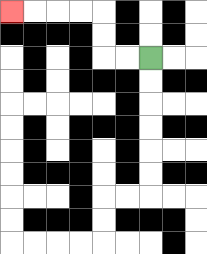{'start': '[6, 2]', 'end': '[0, 0]', 'path_directions': 'L,L,U,U,L,L,L,L', 'path_coordinates': '[[6, 2], [5, 2], [4, 2], [4, 1], [4, 0], [3, 0], [2, 0], [1, 0], [0, 0]]'}